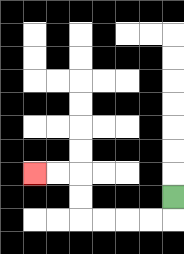{'start': '[7, 8]', 'end': '[1, 7]', 'path_directions': 'D,L,L,L,L,U,U,L,L', 'path_coordinates': '[[7, 8], [7, 9], [6, 9], [5, 9], [4, 9], [3, 9], [3, 8], [3, 7], [2, 7], [1, 7]]'}